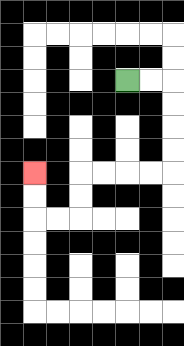{'start': '[5, 3]', 'end': '[1, 7]', 'path_directions': 'R,R,D,D,D,D,L,L,L,L,D,D,L,L,U,U', 'path_coordinates': '[[5, 3], [6, 3], [7, 3], [7, 4], [7, 5], [7, 6], [7, 7], [6, 7], [5, 7], [4, 7], [3, 7], [3, 8], [3, 9], [2, 9], [1, 9], [1, 8], [1, 7]]'}